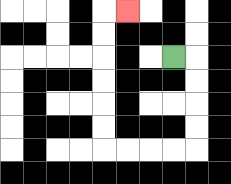{'start': '[7, 2]', 'end': '[5, 0]', 'path_directions': 'R,D,D,D,D,L,L,L,L,U,U,U,U,U,U,R', 'path_coordinates': '[[7, 2], [8, 2], [8, 3], [8, 4], [8, 5], [8, 6], [7, 6], [6, 6], [5, 6], [4, 6], [4, 5], [4, 4], [4, 3], [4, 2], [4, 1], [4, 0], [5, 0]]'}